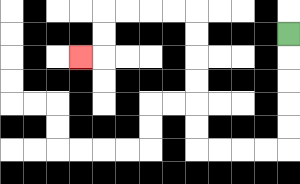{'start': '[12, 1]', 'end': '[3, 2]', 'path_directions': 'D,D,D,D,D,L,L,L,L,U,U,U,U,U,U,L,L,L,L,D,D,L', 'path_coordinates': '[[12, 1], [12, 2], [12, 3], [12, 4], [12, 5], [12, 6], [11, 6], [10, 6], [9, 6], [8, 6], [8, 5], [8, 4], [8, 3], [8, 2], [8, 1], [8, 0], [7, 0], [6, 0], [5, 0], [4, 0], [4, 1], [4, 2], [3, 2]]'}